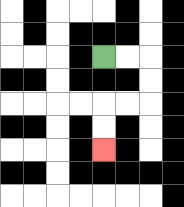{'start': '[4, 2]', 'end': '[4, 6]', 'path_directions': 'R,R,D,D,L,L,D,D', 'path_coordinates': '[[4, 2], [5, 2], [6, 2], [6, 3], [6, 4], [5, 4], [4, 4], [4, 5], [4, 6]]'}